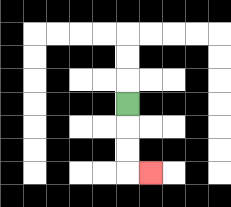{'start': '[5, 4]', 'end': '[6, 7]', 'path_directions': 'D,D,D,R', 'path_coordinates': '[[5, 4], [5, 5], [5, 6], [5, 7], [6, 7]]'}